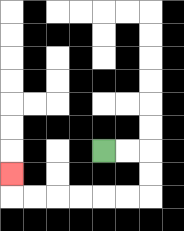{'start': '[4, 6]', 'end': '[0, 7]', 'path_directions': 'R,R,D,D,L,L,L,L,L,L,U', 'path_coordinates': '[[4, 6], [5, 6], [6, 6], [6, 7], [6, 8], [5, 8], [4, 8], [3, 8], [2, 8], [1, 8], [0, 8], [0, 7]]'}